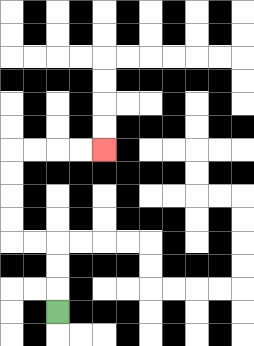{'start': '[2, 13]', 'end': '[4, 6]', 'path_directions': 'U,U,U,L,L,U,U,U,U,R,R,R,R', 'path_coordinates': '[[2, 13], [2, 12], [2, 11], [2, 10], [1, 10], [0, 10], [0, 9], [0, 8], [0, 7], [0, 6], [1, 6], [2, 6], [3, 6], [4, 6]]'}